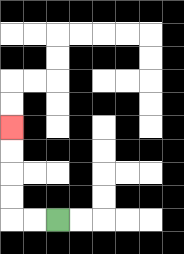{'start': '[2, 9]', 'end': '[0, 5]', 'path_directions': 'L,L,U,U,U,U', 'path_coordinates': '[[2, 9], [1, 9], [0, 9], [0, 8], [0, 7], [0, 6], [0, 5]]'}